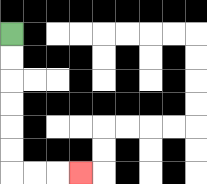{'start': '[0, 1]', 'end': '[3, 7]', 'path_directions': 'D,D,D,D,D,D,R,R,R', 'path_coordinates': '[[0, 1], [0, 2], [0, 3], [0, 4], [0, 5], [0, 6], [0, 7], [1, 7], [2, 7], [3, 7]]'}